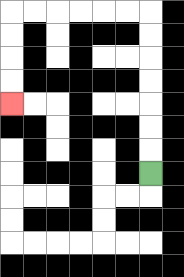{'start': '[6, 7]', 'end': '[0, 4]', 'path_directions': 'U,U,U,U,U,U,U,L,L,L,L,L,L,D,D,D,D', 'path_coordinates': '[[6, 7], [6, 6], [6, 5], [6, 4], [6, 3], [6, 2], [6, 1], [6, 0], [5, 0], [4, 0], [3, 0], [2, 0], [1, 0], [0, 0], [0, 1], [0, 2], [0, 3], [0, 4]]'}